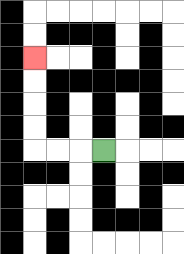{'start': '[4, 6]', 'end': '[1, 2]', 'path_directions': 'L,L,L,U,U,U,U', 'path_coordinates': '[[4, 6], [3, 6], [2, 6], [1, 6], [1, 5], [1, 4], [1, 3], [1, 2]]'}